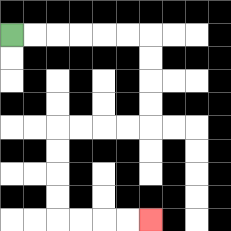{'start': '[0, 1]', 'end': '[6, 9]', 'path_directions': 'R,R,R,R,R,R,D,D,D,D,L,L,L,L,D,D,D,D,R,R,R,R', 'path_coordinates': '[[0, 1], [1, 1], [2, 1], [3, 1], [4, 1], [5, 1], [6, 1], [6, 2], [6, 3], [6, 4], [6, 5], [5, 5], [4, 5], [3, 5], [2, 5], [2, 6], [2, 7], [2, 8], [2, 9], [3, 9], [4, 9], [5, 9], [6, 9]]'}